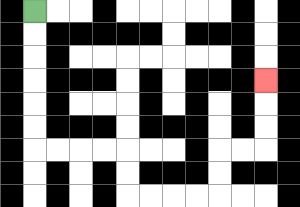{'start': '[1, 0]', 'end': '[11, 3]', 'path_directions': 'D,D,D,D,D,D,R,R,R,R,D,D,R,R,R,R,U,U,R,R,U,U,U', 'path_coordinates': '[[1, 0], [1, 1], [1, 2], [1, 3], [1, 4], [1, 5], [1, 6], [2, 6], [3, 6], [4, 6], [5, 6], [5, 7], [5, 8], [6, 8], [7, 8], [8, 8], [9, 8], [9, 7], [9, 6], [10, 6], [11, 6], [11, 5], [11, 4], [11, 3]]'}